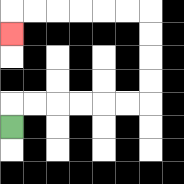{'start': '[0, 5]', 'end': '[0, 1]', 'path_directions': 'U,R,R,R,R,R,R,U,U,U,U,L,L,L,L,L,L,D', 'path_coordinates': '[[0, 5], [0, 4], [1, 4], [2, 4], [3, 4], [4, 4], [5, 4], [6, 4], [6, 3], [6, 2], [6, 1], [6, 0], [5, 0], [4, 0], [3, 0], [2, 0], [1, 0], [0, 0], [0, 1]]'}